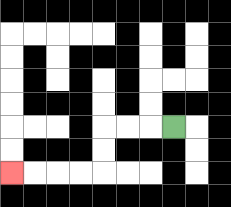{'start': '[7, 5]', 'end': '[0, 7]', 'path_directions': 'L,L,L,D,D,L,L,L,L', 'path_coordinates': '[[7, 5], [6, 5], [5, 5], [4, 5], [4, 6], [4, 7], [3, 7], [2, 7], [1, 7], [0, 7]]'}